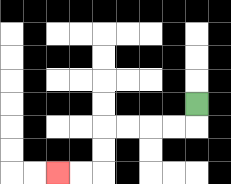{'start': '[8, 4]', 'end': '[2, 7]', 'path_directions': 'D,L,L,L,L,D,D,L,L', 'path_coordinates': '[[8, 4], [8, 5], [7, 5], [6, 5], [5, 5], [4, 5], [4, 6], [4, 7], [3, 7], [2, 7]]'}